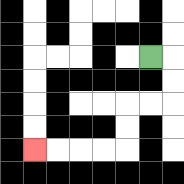{'start': '[6, 2]', 'end': '[1, 6]', 'path_directions': 'R,D,D,L,L,D,D,L,L,L,L', 'path_coordinates': '[[6, 2], [7, 2], [7, 3], [7, 4], [6, 4], [5, 4], [5, 5], [5, 6], [4, 6], [3, 6], [2, 6], [1, 6]]'}